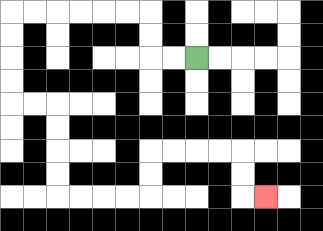{'start': '[8, 2]', 'end': '[11, 8]', 'path_directions': 'L,L,U,U,L,L,L,L,L,L,D,D,D,D,R,R,D,D,D,D,R,R,R,R,U,U,R,R,R,R,D,D,R', 'path_coordinates': '[[8, 2], [7, 2], [6, 2], [6, 1], [6, 0], [5, 0], [4, 0], [3, 0], [2, 0], [1, 0], [0, 0], [0, 1], [0, 2], [0, 3], [0, 4], [1, 4], [2, 4], [2, 5], [2, 6], [2, 7], [2, 8], [3, 8], [4, 8], [5, 8], [6, 8], [6, 7], [6, 6], [7, 6], [8, 6], [9, 6], [10, 6], [10, 7], [10, 8], [11, 8]]'}